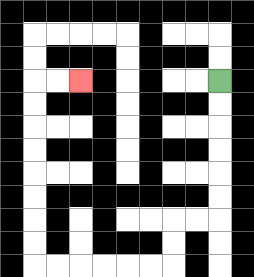{'start': '[9, 3]', 'end': '[3, 3]', 'path_directions': 'D,D,D,D,D,D,L,L,D,D,L,L,L,L,L,L,U,U,U,U,U,U,U,U,R,R', 'path_coordinates': '[[9, 3], [9, 4], [9, 5], [9, 6], [9, 7], [9, 8], [9, 9], [8, 9], [7, 9], [7, 10], [7, 11], [6, 11], [5, 11], [4, 11], [3, 11], [2, 11], [1, 11], [1, 10], [1, 9], [1, 8], [1, 7], [1, 6], [1, 5], [1, 4], [1, 3], [2, 3], [3, 3]]'}